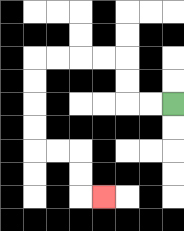{'start': '[7, 4]', 'end': '[4, 8]', 'path_directions': 'L,L,U,U,L,L,L,L,D,D,D,D,R,R,D,D,R', 'path_coordinates': '[[7, 4], [6, 4], [5, 4], [5, 3], [5, 2], [4, 2], [3, 2], [2, 2], [1, 2], [1, 3], [1, 4], [1, 5], [1, 6], [2, 6], [3, 6], [3, 7], [3, 8], [4, 8]]'}